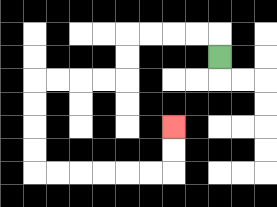{'start': '[9, 2]', 'end': '[7, 5]', 'path_directions': 'U,L,L,L,L,D,D,L,L,L,L,D,D,D,D,R,R,R,R,R,R,U,U', 'path_coordinates': '[[9, 2], [9, 1], [8, 1], [7, 1], [6, 1], [5, 1], [5, 2], [5, 3], [4, 3], [3, 3], [2, 3], [1, 3], [1, 4], [1, 5], [1, 6], [1, 7], [2, 7], [3, 7], [4, 7], [5, 7], [6, 7], [7, 7], [7, 6], [7, 5]]'}